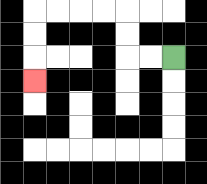{'start': '[7, 2]', 'end': '[1, 3]', 'path_directions': 'L,L,U,U,L,L,L,L,D,D,D', 'path_coordinates': '[[7, 2], [6, 2], [5, 2], [5, 1], [5, 0], [4, 0], [3, 0], [2, 0], [1, 0], [1, 1], [1, 2], [1, 3]]'}